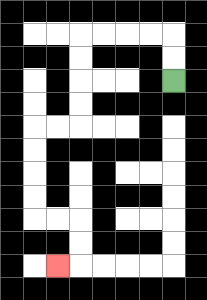{'start': '[7, 3]', 'end': '[2, 11]', 'path_directions': 'U,U,L,L,L,L,D,D,D,D,L,L,D,D,D,D,R,R,D,D,L', 'path_coordinates': '[[7, 3], [7, 2], [7, 1], [6, 1], [5, 1], [4, 1], [3, 1], [3, 2], [3, 3], [3, 4], [3, 5], [2, 5], [1, 5], [1, 6], [1, 7], [1, 8], [1, 9], [2, 9], [3, 9], [3, 10], [3, 11], [2, 11]]'}